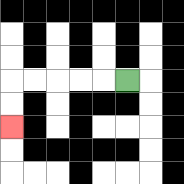{'start': '[5, 3]', 'end': '[0, 5]', 'path_directions': 'L,L,L,L,L,D,D', 'path_coordinates': '[[5, 3], [4, 3], [3, 3], [2, 3], [1, 3], [0, 3], [0, 4], [0, 5]]'}